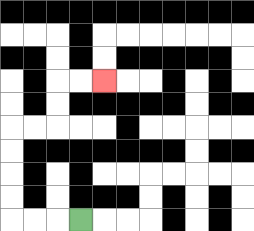{'start': '[3, 9]', 'end': '[4, 3]', 'path_directions': 'L,L,L,U,U,U,U,R,R,U,U,R,R', 'path_coordinates': '[[3, 9], [2, 9], [1, 9], [0, 9], [0, 8], [0, 7], [0, 6], [0, 5], [1, 5], [2, 5], [2, 4], [2, 3], [3, 3], [4, 3]]'}